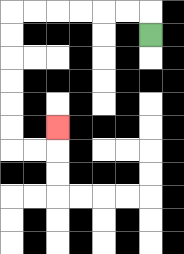{'start': '[6, 1]', 'end': '[2, 5]', 'path_directions': 'U,L,L,L,L,L,L,D,D,D,D,D,D,R,R,U', 'path_coordinates': '[[6, 1], [6, 0], [5, 0], [4, 0], [3, 0], [2, 0], [1, 0], [0, 0], [0, 1], [0, 2], [0, 3], [0, 4], [0, 5], [0, 6], [1, 6], [2, 6], [2, 5]]'}